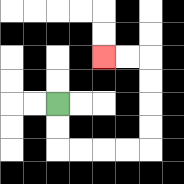{'start': '[2, 4]', 'end': '[4, 2]', 'path_directions': 'D,D,R,R,R,R,U,U,U,U,L,L', 'path_coordinates': '[[2, 4], [2, 5], [2, 6], [3, 6], [4, 6], [5, 6], [6, 6], [6, 5], [6, 4], [6, 3], [6, 2], [5, 2], [4, 2]]'}